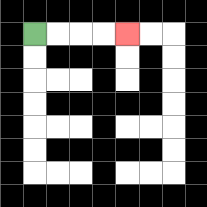{'start': '[1, 1]', 'end': '[5, 1]', 'path_directions': 'R,R,R,R', 'path_coordinates': '[[1, 1], [2, 1], [3, 1], [4, 1], [5, 1]]'}